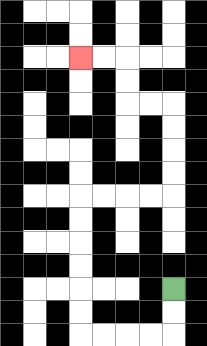{'start': '[7, 12]', 'end': '[3, 2]', 'path_directions': 'D,D,L,L,L,L,U,U,U,U,U,U,R,R,R,R,U,U,U,U,L,L,U,U,L,L', 'path_coordinates': '[[7, 12], [7, 13], [7, 14], [6, 14], [5, 14], [4, 14], [3, 14], [3, 13], [3, 12], [3, 11], [3, 10], [3, 9], [3, 8], [4, 8], [5, 8], [6, 8], [7, 8], [7, 7], [7, 6], [7, 5], [7, 4], [6, 4], [5, 4], [5, 3], [5, 2], [4, 2], [3, 2]]'}